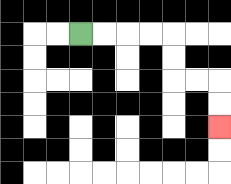{'start': '[3, 1]', 'end': '[9, 5]', 'path_directions': 'R,R,R,R,D,D,R,R,D,D', 'path_coordinates': '[[3, 1], [4, 1], [5, 1], [6, 1], [7, 1], [7, 2], [7, 3], [8, 3], [9, 3], [9, 4], [9, 5]]'}